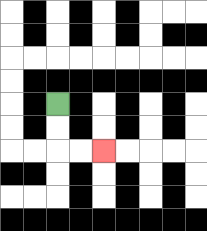{'start': '[2, 4]', 'end': '[4, 6]', 'path_directions': 'D,D,R,R', 'path_coordinates': '[[2, 4], [2, 5], [2, 6], [3, 6], [4, 6]]'}